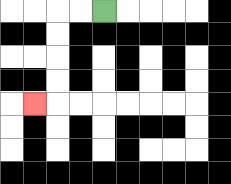{'start': '[4, 0]', 'end': '[1, 4]', 'path_directions': 'L,L,D,D,D,D,L', 'path_coordinates': '[[4, 0], [3, 0], [2, 0], [2, 1], [2, 2], [2, 3], [2, 4], [1, 4]]'}